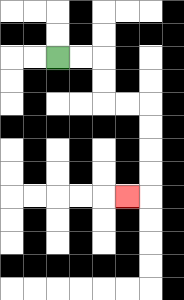{'start': '[2, 2]', 'end': '[5, 8]', 'path_directions': 'R,R,D,D,R,R,D,D,D,D,L', 'path_coordinates': '[[2, 2], [3, 2], [4, 2], [4, 3], [4, 4], [5, 4], [6, 4], [6, 5], [6, 6], [6, 7], [6, 8], [5, 8]]'}